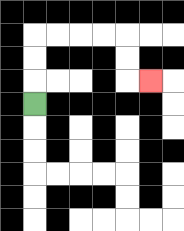{'start': '[1, 4]', 'end': '[6, 3]', 'path_directions': 'U,U,U,R,R,R,R,D,D,R', 'path_coordinates': '[[1, 4], [1, 3], [1, 2], [1, 1], [2, 1], [3, 1], [4, 1], [5, 1], [5, 2], [5, 3], [6, 3]]'}